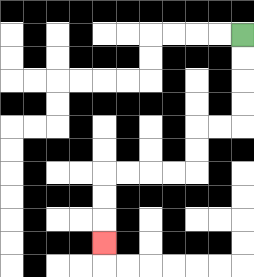{'start': '[10, 1]', 'end': '[4, 10]', 'path_directions': 'D,D,D,D,L,L,D,D,L,L,L,L,D,D,D', 'path_coordinates': '[[10, 1], [10, 2], [10, 3], [10, 4], [10, 5], [9, 5], [8, 5], [8, 6], [8, 7], [7, 7], [6, 7], [5, 7], [4, 7], [4, 8], [4, 9], [4, 10]]'}